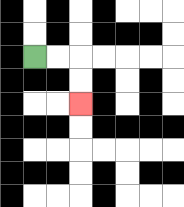{'start': '[1, 2]', 'end': '[3, 4]', 'path_directions': 'R,R,D,D', 'path_coordinates': '[[1, 2], [2, 2], [3, 2], [3, 3], [3, 4]]'}